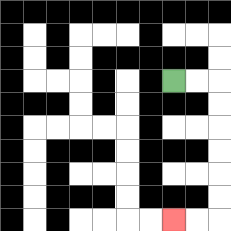{'start': '[7, 3]', 'end': '[7, 9]', 'path_directions': 'R,R,D,D,D,D,D,D,L,L', 'path_coordinates': '[[7, 3], [8, 3], [9, 3], [9, 4], [9, 5], [9, 6], [9, 7], [9, 8], [9, 9], [8, 9], [7, 9]]'}